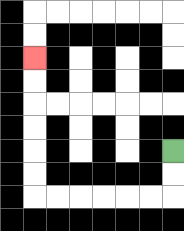{'start': '[7, 6]', 'end': '[1, 2]', 'path_directions': 'D,D,L,L,L,L,L,L,U,U,U,U,U,U', 'path_coordinates': '[[7, 6], [7, 7], [7, 8], [6, 8], [5, 8], [4, 8], [3, 8], [2, 8], [1, 8], [1, 7], [1, 6], [1, 5], [1, 4], [1, 3], [1, 2]]'}